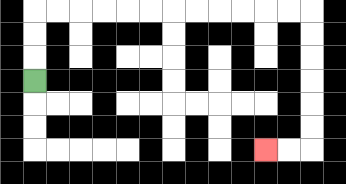{'start': '[1, 3]', 'end': '[11, 6]', 'path_directions': 'U,U,U,R,R,R,R,R,R,R,R,R,R,R,R,D,D,D,D,D,D,L,L', 'path_coordinates': '[[1, 3], [1, 2], [1, 1], [1, 0], [2, 0], [3, 0], [4, 0], [5, 0], [6, 0], [7, 0], [8, 0], [9, 0], [10, 0], [11, 0], [12, 0], [13, 0], [13, 1], [13, 2], [13, 3], [13, 4], [13, 5], [13, 6], [12, 6], [11, 6]]'}